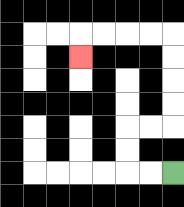{'start': '[7, 7]', 'end': '[3, 2]', 'path_directions': 'L,L,U,U,R,R,U,U,U,U,L,L,L,L,D', 'path_coordinates': '[[7, 7], [6, 7], [5, 7], [5, 6], [5, 5], [6, 5], [7, 5], [7, 4], [7, 3], [7, 2], [7, 1], [6, 1], [5, 1], [4, 1], [3, 1], [3, 2]]'}